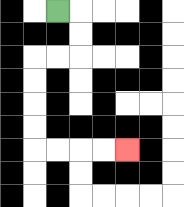{'start': '[2, 0]', 'end': '[5, 6]', 'path_directions': 'R,D,D,L,L,D,D,D,D,R,R,R,R', 'path_coordinates': '[[2, 0], [3, 0], [3, 1], [3, 2], [2, 2], [1, 2], [1, 3], [1, 4], [1, 5], [1, 6], [2, 6], [3, 6], [4, 6], [5, 6]]'}